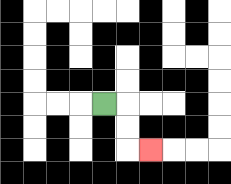{'start': '[4, 4]', 'end': '[6, 6]', 'path_directions': 'R,D,D,R', 'path_coordinates': '[[4, 4], [5, 4], [5, 5], [5, 6], [6, 6]]'}